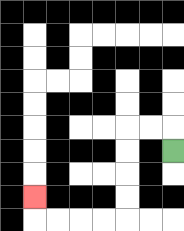{'start': '[7, 6]', 'end': '[1, 8]', 'path_directions': 'U,L,L,D,D,D,D,L,L,L,L,U', 'path_coordinates': '[[7, 6], [7, 5], [6, 5], [5, 5], [5, 6], [5, 7], [5, 8], [5, 9], [4, 9], [3, 9], [2, 9], [1, 9], [1, 8]]'}